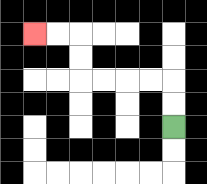{'start': '[7, 5]', 'end': '[1, 1]', 'path_directions': 'U,U,L,L,L,L,U,U,L,L', 'path_coordinates': '[[7, 5], [7, 4], [7, 3], [6, 3], [5, 3], [4, 3], [3, 3], [3, 2], [3, 1], [2, 1], [1, 1]]'}